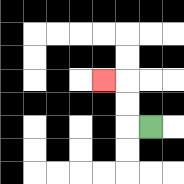{'start': '[6, 5]', 'end': '[4, 3]', 'path_directions': 'L,U,U,L', 'path_coordinates': '[[6, 5], [5, 5], [5, 4], [5, 3], [4, 3]]'}